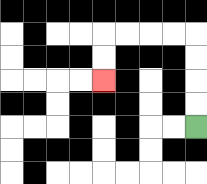{'start': '[8, 5]', 'end': '[4, 3]', 'path_directions': 'U,U,U,U,L,L,L,L,D,D', 'path_coordinates': '[[8, 5], [8, 4], [8, 3], [8, 2], [8, 1], [7, 1], [6, 1], [5, 1], [4, 1], [4, 2], [4, 3]]'}